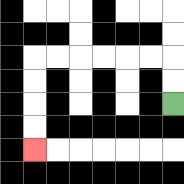{'start': '[7, 4]', 'end': '[1, 6]', 'path_directions': 'U,U,L,L,L,L,L,L,D,D,D,D', 'path_coordinates': '[[7, 4], [7, 3], [7, 2], [6, 2], [5, 2], [4, 2], [3, 2], [2, 2], [1, 2], [1, 3], [1, 4], [1, 5], [1, 6]]'}